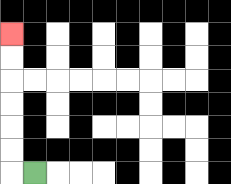{'start': '[1, 7]', 'end': '[0, 1]', 'path_directions': 'L,U,U,U,U,U,U', 'path_coordinates': '[[1, 7], [0, 7], [0, 6], [0, 5], [0, 4], [0, 3], [0, 2], [0, 1]]'}